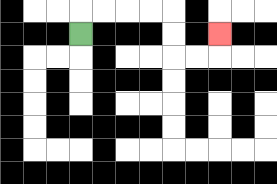{'start': '[3, 1]', 'end': '[9, 1]', 'path_directions': 'U,R,R,R,R,D,D,R,R,U', 'path_coordinates': '[[3, 1], [3, 0], [4, 0], [5, 0], [6, 0], [7, 0], [7, 1], [7, 2], [8, 2], [9, 2], [9, 1]]'}